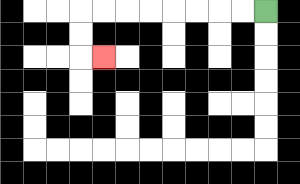{'start': '[11, 0]', 'end': '[4, 2]', 'path_directions': 'L,L,L,L,L,L,L,L,D,D,R', 'path_coordinates': '[[11, 0], [10, 0], [9, 0], [8, 0], [7, 0], [6, 0], [5, 0], [4, 0], [3, 0], [3, 1], [3, 2], [4, 2]]'}